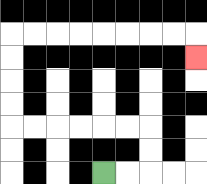{'start': '[4, 7]', 'end': '[8, 2]', 'path_directions': 'R,R,U,U,L,L,L,L,L,L,U,U,U,U,R,R,R,R,R,R,R,R,D', 'path_coordinates': '[[4, 7], [5, 7], [6, 7], [6, 6], [6, 5], [5, 5], [4, 5], [3, 5], [2, 5], [1, 5], [0, 5], [0, 4], [0, 3], [0, 2], [0, 1], [1, 1], [2, 1], [3, 1], [4, 1], [5, 1], [6, 1], [7, 1], [8, 1], [8, 2]]'}